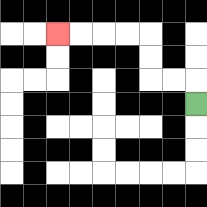{'start': '[8, 4]', 'end': '[2, 1]', 'path_directions': 'U,L,L,U,U,L,L,L,L', 'path_coordinates': '[[8, 4], [8, 3], [7, 3], [6, 3], [6, 2], [6, 1], [5, 1], [4, 1], [3, 1], [2, 1]]'}